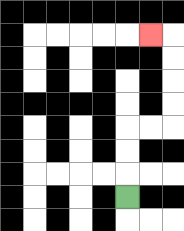{'start': '[5, 8]', 'end': '[6, 1]', 'path_directions': 'U,U,U,R,R,U,U,U,U,L', 'path_coordinates': '[[5, 8], [5, 7], [5, 6], [5, 5], [6, 5], [7, 5], [7, 4], [7, 3], [7, 2], [7, 1], [6, 1]]'}